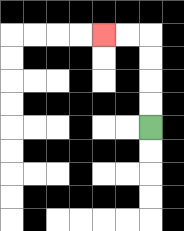{'start': '[6, 5]', 'end': '[4, 1]', 'path_directions': 'U,U,U,U,L,L', 'path_coordinates': '[[6, 5], [6, 4], [6, 3], [6, 2], [6, 1], [5, 1], [4, 1]]'}